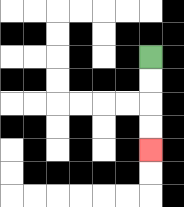{'start': '[6, 2]', 'end': '[6, 6]', 'path_directions': 'D,D,D,D', 'path_coordinates': '[[6, 2], [6, 3], [6, 4], [6, 5], [6, 6]]'}